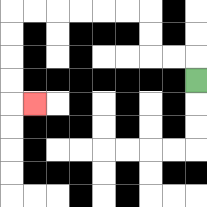{'start': '[8, 3]', 'end': '[1, 4]', 'path_directions': 'U,L,L,U,U,L,L,L,L,L,L,D,D,D,D,R', 'path_coordinates': '[[8, 3], [8, 2], [7, 2], [6, 2], [6, 1], [6, 0], [5, 0], [4, 0], [3, 0], [2, 0], [1, 0], [0, 0], [0, 1], [0, 2], [0, 3], [0, 4], [1, 4]]'}